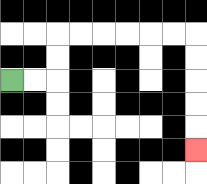{'start': '[0, 3]', 'end': '[8, 6]', 'path_directions': 'R,R,U,U,R,R,R,R,R,R,D,D,D,D,D', 'path_coordinates': '[[0, 3], [1, 3], [2, 3], [2, 2], [2, 1], [3, 1], [4, 1], [5, 1], [6, 1], [7, 1], [8, 1], [8, 2], [8, 3], [8, 4], [8, 5], [8, 6]]'}